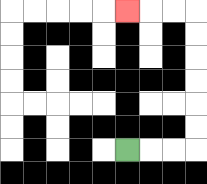{'start': '[5, 6]', 'end': '[5, 0]', 'path_directions': 'R,R,R,U,U,U,U,U,U,L,L,L', 'path_coordinates': '[[5, 6], [6, 6], [7, 6], [8, 6], [8, 5], [8, 4], [8, 3], [8, 2], [8, 1], [8, 0], [7, 0], [6, 0], [5, 0]]'}